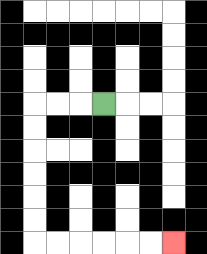{'start': '[4, 4]', 'end': '[7, 10]', 'path_directions': 'L,L,L,D,D,D,D,D,D,R,R,R,R,R,R', 'path_coordinates': '[[4, 4], [3, 4], [2, 4], [1, 4], [1, 5], [1, 6], [1, 7], [1, 8], [1, 9], [1, 10], [2, 10], [3, 10], [4, 10], [5, 10], [6, 10], [7, 10]]'}